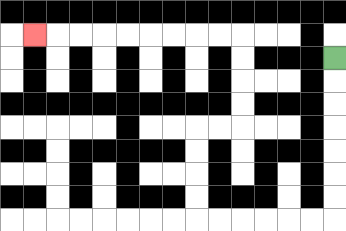{'start': '[14, 2]', 'end': '[1, 1]', 'path_directions': 'D,D,D,D,D,D,D,L,L,L,L,L,L,U,U,U,U,R,R,U,U,U,U,L,L,L,L,L,L,L,L,L', 'path_coordinates': '[[14, 2], [14, 3], [14, 4], [14, 5], [14, 6], [14, 7], [14, 8], [14, 9], [13, 9], [12, 9], [11, 9], [10, 9], [9, 9], [8, 9], [8, 8], [8, 7], [8, 6], [8, 5], [9, 5], [10, 5], [10, 4], [10, 3], [10, 2], [10, 1], [9, 1], [8, 1], [7, 1], [6, 1], [5, 1], [4, 1], [3, 1], [2, 1], [1, 1]]'}